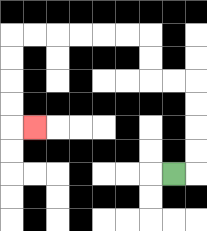{'start': '[7, 7]', 'end': '[1, 5]', 'path_directions': 'R,U,U,U,U,L,L,U,U,L,L,L,L,L,L,D,D,D,D,R', 'path_coordinates': '[[7, 7], [8, 7], [8, 6], [8, 5], [8, 4], [8, 3], [7, 3], [6, 3], [6, 2], [6, 1], [5, 1], [4, 1], [3, 1], [2, 1], [1, 1], [0, 1], [0, 2], [0, 3], [0, 4], [0, 5], [1, 5]]'}